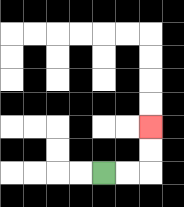{'start': '[4, 7]', 'end': '[6, 5]', 'path_directions': 'R,R,U,U', 'path_coordinates': '[[4, 7], [5, 7], [6, 7], [6, 6], [6, 5]]'}